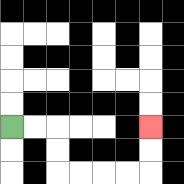{'start': '[0, 5]', 'end': '[6, 5]', 'path_directions': 'R,R,D,D,R,R,R,R,U,U', 'path_coordinates': '[[0, 5], [1, 5], [2, 5], [2, 6], [2, 7], [3, 7], [4, 7], [5, 7], [6, 7], [6, 6], [6, 5]]'}